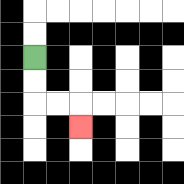{'start': '[1, 2]', 'end': '[3, 5]', 'path_directions': 'D,D,R,R,D', 'path_coordinates': '[[1, 2], [1, 3], [1, 4], [2, 4], [3, 4], [3, 5]]'}